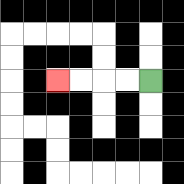{'start': '[6, 3]', 'end': '[2, 3]', 'path_directions': 'L,L,L,L', 'path_coordinates': '[[6, 3], [5, 3], [4, 3], [3, 3], [2, 3]]'}